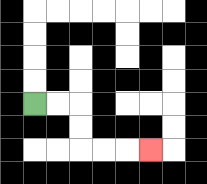{'start': '[1, 4]', 'end': '[6, 6]', 'path_directions': 'R,R,D,D,R,R,R', 'path_coordinates': '[[1, 4], [2, 4], [3, 4], [3, 5], [3, 6], [4, 6], [5, 6], [6, 6]]'}